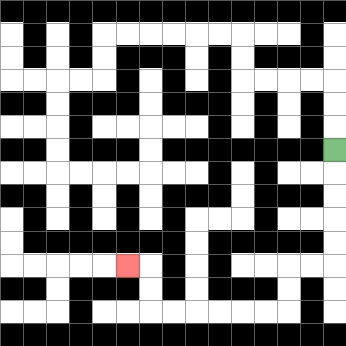{'start': '[14, 6]', 'end': '[5, 11]', 'path_directions': 'D,D,D,D,D,L,L,D,D,L,L,L,L,L,L,U,U,L', 'path_coordinates': '[[14, 6], [14, 7], [14, 8], [14, 9], [14, 10], [14, 11], [13, 11], [12, 11], [12, 12], [12, 13], [11, 13], [10, 13], [9, 13], [8, 13], [7, 13], [6, 13], [6, 12], [6, 11], [5, 11]]'}